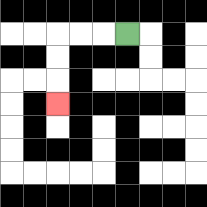{'start': '[5, 1]', 'end': '[2, 4]', 'path_directions': 'L,L,L,D,D,D', 'path_coordinates': '[[5, 1], [4, 1], [3, 1], [2, 1], [2, 2], [2, 3], [2, 4]]'}